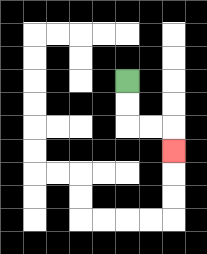{'start': '[5, 3]', 'end': '[7, 6]', 'path_directions': 'D,D,R,R,D', 'path_coordinates': '[[5, 3], [5, 4], [5, 5], [6, 5], [7, 5], [7, 6]]'}